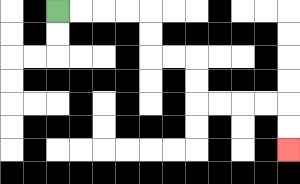{'start': '[2, 0]', 'end': '[12, 6]', 'path_directions': 'R,R,R,R,D,D,R,R,D,D,R,R,R,R,D,D', 'path_coordinates': '[[2, 0], [3, 0], [4, 0], [5, 0], [6, 0], [6, 1], [6, 2], [7, 2], [8, 2], [8, 3], [8, 4], [9, 4], [10, 4], [11, 4], [12, 4], [12, 5], [12, 6]]'}